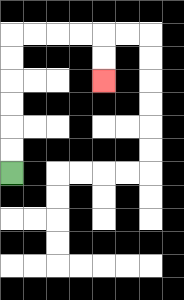{'start': '[0, 7]', 'end': '[4, 3]', 'path_directions': 'U,U,U,U,U,U,R,R,R,R,D,D', 'path_coordinates': '[[0, 7], [0, 6], [0, 5], [0, 4], [0, 3], [0, 2], [0, 1], [1, 1], [2, 1], [3, 1], [4, 1], [4, 2], [4, 3]]'}